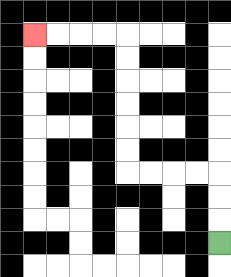{'start': '[9, 10]', 'end': '[1, 1]', 'path_directions': 'U,U,U,L,L,L,L,U,U,U,U,U,U,L,L,L,L', 'path_coordinates': '[[9, 10], [9, 9], [9, 8], [9, 7], [8, 7], [7, 7], [6, 7], [5, 7], [5, 6], [5, 5], [5, 4], [5, 3], [5, 2], [5, 1], [4, 1], [3, 1], [2, 1], [1, 1]]'}